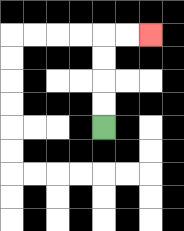{'start': '[4, 5]', 'end': '[6, 1]', 'path_directions': 'U,U,U,U,R,R', 'path_coordinates': '[[4, 5], [4, 4], [4, 3], [4, 2], [4, 1], [5, 1], [6, 1]]'}